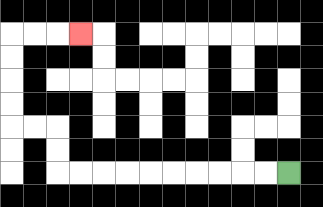{'start': '[12, 7]', 'end': '[3, 1]', 'path_directions': 'L,L,L,L,L,L,L,L,L,L,U,U,L,L,U,U,U,U,R,R,R', 'path_coordinates': '[[12, 7], [11, 7], [10, 7], [9, 7], [8, 7], [7, 7], [6, 7], [5, 7], [4, 7], [3, 7], [2, 7], [2, 6], [2, 5], [1, 5], [0, 5], [0, 4], [0, 3], [0, 2], [0, 1], [1, 1], [2, 1], [3, 1]]'}